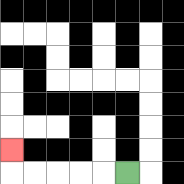{'start': '[5, 7]', 'end': '[0, 6]', 'path_directions': 'L,L,L,L,L,U', 'path_coordinates': '[[5, 7], [4, 7], [3, 7], [2, 7], [1, 7], [0, 7], [0, 6]]'}